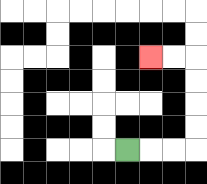{'start': '[5, 6]', 'end': '[6, 2]', 'path_directions': 'R,R,R,U,U,U,U,L,L', 'path_coordinates': '[[5, 6], [6, 6], [7, 6], [8, 6], [8, 5], [8, 4], [8, 3], [8, 2], [7, 2], [6, 2]]'}